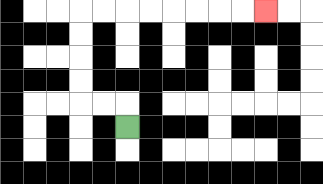{'start': '[5, 5]', 'end': '[11, 0]', 'path_directions': 'U,L,L,U,U,U,U,R,R,R,R,R,R,R,R', 'path_coordinates': '[[5, 5], [5, 4], [4, 4], [3, 4], [3, 3], [3, 2], [3, 1], [3, 0], [4, 0], [5, 0], [6, 0], [7, 0], [8, 0], [9, 0], [10, 0], [11, 0]]'}